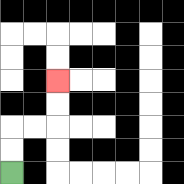{'start': '[0, 7]', 'end': '[2, 3]', 'path_directions': 'U,U,R,R,U,U', 'path_coordinates': '[[0, 7], [0, 6], [0, 5], [1, 5], [2, 5], [2, 4], [2, 3]]'}